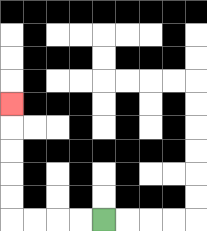{'start': '[4, 9]', 'end': '[0, 4]', 'path_directions': 'L,L,L,L,U,U,U,U,U', 'path_coordinates': '[[4, 9], [3, 9], [2, 9], [1, 9], [0, 9], [0, 8], [0, 7], [0, 6], [0, 5], [0, 4]]'}